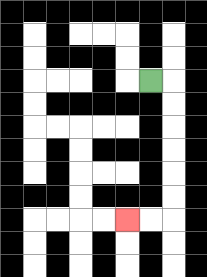{'start': '[6, 3]', 'end': '[5, 9]', 'path_directions': 'R,D,D,D,D,D,D,L,L', 'path_coordinates': '[[6, 3], [7, 3], [7, 4], [7, 5], [7, 6], [7, 7], [7, 8], [7, 9], [6, 9], [5, 9]]'}